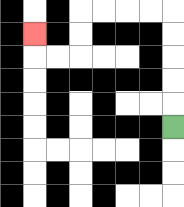{'start': '[7, 5]', 'end': '[1, 1]', 'path_directions': 'U,U,U,U,U,L,L,L,L,D,D,L,L,U', 'path_coordinates': '[[7, 5], [7, 4], [7, 3], [7, 2], [7, 1], [7, 0], [6, 0], [5, 0], [4, 0], [3, 0], [3, 1], [3, 2], [2, 2], [1, 2], [1, 1]]'}